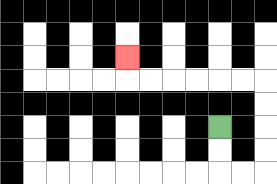{'start': '[9, 5]', 'end': '[5, 2]', 'path_directions': 'D,D,R,R,U,U,U,U,L,L,L,L,L,L,U', 'path_coordinates': '[[9, 5], [9, 6], [9, 7], [10, 7], [11, 7], [11, 6], [11, 5], [11, 4], [11, 3], [10, 3], [9, 3], [8, 3], [7, 3], [6, 3], [5, 3], [5, 2]]'}